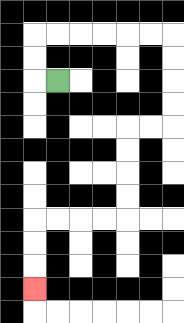{'start': '[2, 3]', 'end': '[1, 12]', 'path_directions': 'L,U,U,R,R,R,R,R,R,D,D,D,D,L,L,D,D,D,D,L,L,L,L,D,D,D', 'path_coordinates': '[[2, 3], [1, 3], [1, 2], [1, 1], [2, 1], [3, 1], [4, 1], [5, 1], [6, 1], [7, 1], [7, 2], [7, 3], [7, 4], [7, 5], [6, 5], [5, 5], [5, 6], [5, 7], [5, 8], [5, 9], [4, 9], [3, 9], [2, 9], [1, 9], [1, 10], [1, 11], [1, 12]]'}